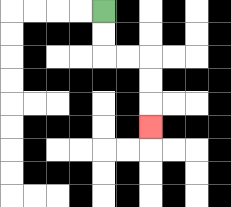{'start': '[4, 0]', 'end': '[6, 5]', 'path_directions': 'D,D,R,R,D,D,D', 'path_coordinates': '[[4, 0], [4, 1], [4, 2], [5, 2], [6, 2], [6, 3], [6, 4], [6, 5]]'}